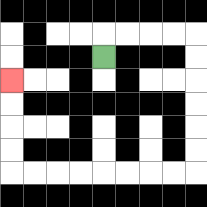{'start': '[4, 2]', 'end': '[0, 3]', 'path_directions': 'U,R,R,R,R,D,D,D,D,D,D,L,L,L,L,L,L,L,L,U,U,U,U', 'path_coordinates': '[[4, 2], [4, 1], [5, 1], [6, 1], [7, 1], [8, 1], [8, 2], [8, 3], [8, 4], [8, 5], [8, 6], [8, 7], [7, 7], [6, 7], [5, 7], [4, 7], [3, 7], [2, 7], [1, 7], [0, 7], [0, 6], [0, 5], [0, 4], [0, 3]]'}